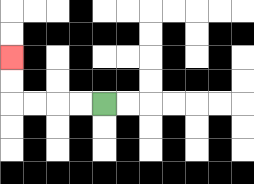{'start': '[4, 4]', 'end': '[0, 2]', 'path_directions': 'L,L,L,L,U,U', 'path_coordinates': '[[4, 4], [3, 4], [2, 4], [1, 4], [0, 4], [0, 3], [0, 2]]'}